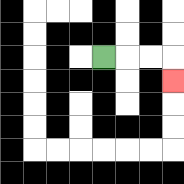{'start': '[4, 2]', 'end': '[7, 3]', 'path_directions': 'R,R,R,D', 'path_coordinates': '[[4, 2], [5, 2], [6, 2], [7, 2], [7, 3]]'}